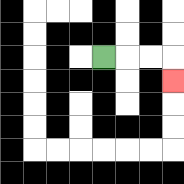{'start': '[4, 2]', 'end': '[7, 3]', 'path_directions': 'R,R,R,D', 'path_coordinates': '[[4, 2], [5, 2], [6, 2], [7, 2], [7, 3]]'}